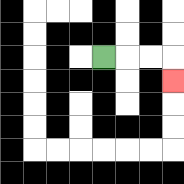{'start': '[4, 2]', 'end': '[7, 3]', 'path_directions': 'R,R,R,D', 'path_coordinates': '[[4, 2], [5, 2], [6, 2], [7, 2], [7, 3]]'}